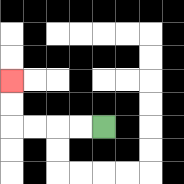{'start': '[4, 5]', 'end': '[0, 3]', 'path_directions': 'L,L,L,L,U,U', 'path_coordinates': '[[4, 5], [3, 5], [2, 5], [1, 5], [0, 5], [0, 4], [0, 3]]'}